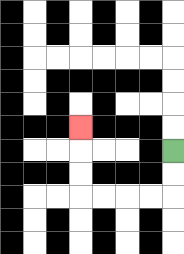{'start': '[7, 6]', 'end': '[3, 5]', 'path_directions': 'D,D,L,L,L,L,U,U,U', 'path_coordinates': '[[7, 6], [7, 7], [7, 8], [6, 8], [5, 8], [4, 8], [3, 8], [3, 7], [3, 6], [3, 5]]'}